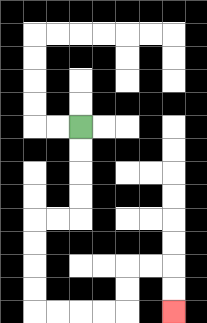{'start': '[3, 5]', 'end': '[7, 13]', 'path_directions': 'D,D,D,D,L,L,D,D,D,D,R,R,R,R,U,U,R,R,D,D', 'path_coordinates': '[[3, 5], [3, 6], [3, 7], [3, 8], [3, 9], [2, 9], [1, 9], [1, 10], [1, 11], [1, 12], [1, 13], [2, 13], [3, 13], [4, 13], [5, 13], [5, 12], [5, 11], [6, 11], [7, 11], [7, 12], [7, 13]]'}